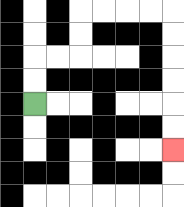{'start': '[1, 4]', 'end': '[7, 6]', 'path_directions': 'U,U,R,R,U,U,R,R,R,R,D,D,D,D,D,D', 'path_coordinates': '[[1, 4], [1, 3], [1, 2], [2, 2], [3, 2], [3, 1], [3, 0], [4, 0], [5, 0], [6, 0], [7, 0], [7, 1], [7, 2], [7, 3], [7, 4], [7, 5], [7, 6]]'}